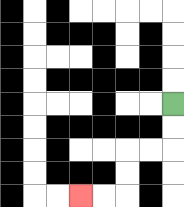{'start': '[7, 4]', 'end': '[3, 8]', 'path_directions': 'D,D,L,L,D,D,L,L', 'path_coordinates': '[[7, 4], [7, 5], [7, 6], [6, 6], [5, 6], [5, 7], [5, 8], [4, 8], [3, 8]]'}